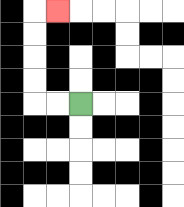{'start': '[3, 4]', 'end': '[2, 0]', 'path_directions': 'L,L,U,U,U,U,R', 'path_coordinates': '[[3, 4], [2, 4], [1, 4], [1, 3], [1, 2], [1, 1], [1, 0], [2, 0]]'}